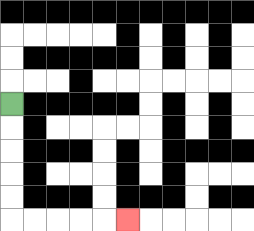{'start': '[0, 4]', 'end': '[5, 9]', 'path_directions': 'D,D,D,D,D,R,R,R,R,R', 'path_coordinates': '[[0, 4], [0, 5], [0, 6], [0, 7], [0, 8], [0, 9], [1, 9], [2, 9], [3, 9], [4, 9], [5, 9]]'}